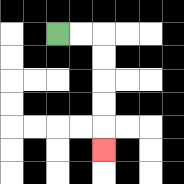{'start': '[2, 1]', 'end': '[4, 6]', 'path_directions': 'R,R,D,D,D,D,D', 'path_coordinates': '[[2, 1], [3, 1], [4, 1], [4, 2], [4, 3], [4, 4], [4, 5], [4, 6]]'}